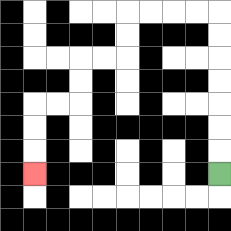{'start': '[9, 7]', 'end': '[1, 7]', 'path_directions': 'U,U,U,U,U,U,U,L,L,L,L,D,D,L,L,D,D,L,L,D,D,D', 'path_coordinates': '[[9, 7], [9, 6], [9, 5], [9, 4], [9, 3], [9, 2], [9, 1], [9, 0], [8, 0], [7, 0], [6, 0], [5, 0], [5, 1], [5, 2], [4, 2], [3, 2], [3, 3], [3, 4], [2, 4], [1, 4], [1, 5], [1, 6], [1, 7]]'}